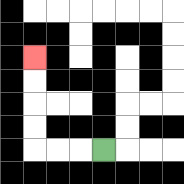{'start': '[4, 6]', 'end': '[1, 2]', 'path_directions': 'L,L,L,U,U,U,U', 'path_coordinates': '[[4, 6], [3, 6], [2, 6], [1, 6], [1, 5], [1, 4], [1, 3], [1, 2]]'}